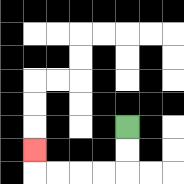{'start': '[5, 5]', 'end': '[1, 6]', 'path_directions': 'D,D,L,L,L,L,U', 'path_coordinates': '[[5, 5], [5, 6], [5, 7], [4, 7], [3, 7], [2, 7], [1, 7], [1, 6]]'}